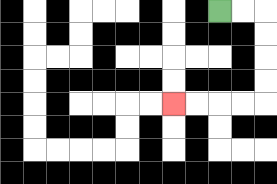{'start': '[9, 0]', 'end': '[7, 4]', 'path_directions': 'R,R,D,D,D,D,L,L,L,L', 'path_coordinates': '[[9, 0], [10, 0], [11, 0], [11, 1], [11, 2], [11, 3], [11, 4], [10, 4], [9, 4], [8, 4], [7, 4]]'}